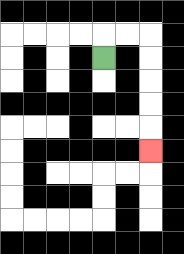{'start': '[4, 2]', 'end': '[6, 6]', 'path_directions': 'U,R,R,D,D,D,D,D', 'path_coordinates': '[[4, 2], [4, 1], [5, 1], [6, 1], [6, 2], [6, 3], [6, 4], [6, 5], [6, 6]]'}